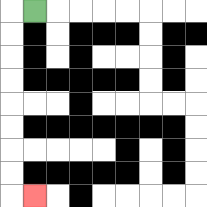{'start': '[1, 0]', 'end': '[1, 8]', 'path_directions': 'L,D,D,D,D,D,D,D,D,R', 'path_coordinates': '[[1, 0], [0, 0], [0, 1], [0, 2], [0, 3], [0, 4], [0, 5], [0, 6], [0, 7], [0, 8], [1, 8]]'}